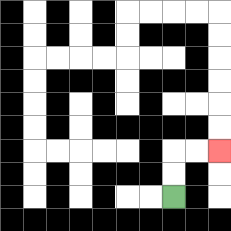{'start': '[7, 8]', 'end': '[9, 6]', 'path_directions': 'U,U,R,R', 'path_coordinates': '[[7, 8], [7, 7], [7, 6], [8, 6], [9, 6]]'}